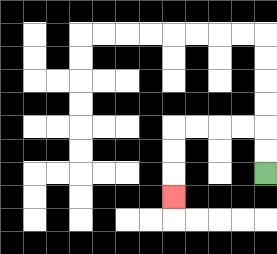{'start': '[11, 7]', 'end': '[7, 8]', 'path_directions': 'U,U,L,L,L,L,D,D,D', 'path_coordinates': '[[11, 7], [11, 6], [11, 5], [10, 5], [9, 5], [8, 5], [7, 5], [7, 6], [7, 7], [7, 8]]'}